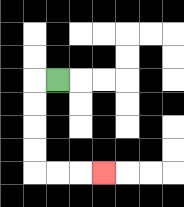{'start': '[2, 3]', 'end': '[4, 7]', 'path_directions': 'L,D,D,D,D,R,R,R', 'path_coordinates': '[[2, 3], [1, 3], [1, 4], [1, 5], [1, 6], [1, 7], [2, 7], [3, 7], [4, 7]]'}